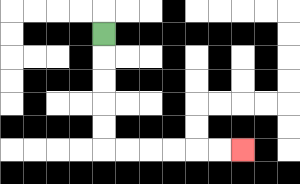{'start': '[4, 1]', 'end': '[10, 6]', 'path_directions': 'D,D,D,D,D,R,R,R,R,R,R', 'path_coordinates': '[[4, 1], [4, 2], [4, 3], [4, 4], [4, 5], [4, 6], [5, 6], [6, 6], [7, 6], [8, 6], [9, 6], [10, 6]]'}